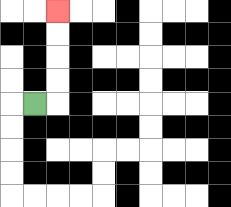{'start': '[1, 4]', 'end': '[2, 0]', 'path_directions': 'R,U,U,U,U', 'path_coordinates': '[[1, 4], [2, 4], [2, 3], [2, 2], [2, 1], [2, 0]]'}